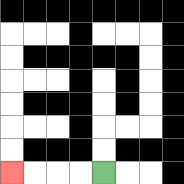{'start': '[4, 7]', 'end': '[0, 7]', 'path_directions': 'L,L,L,L', 'path_coordinates': '[[4, 7], [3, 7], [2, 7], [1, 7], [0, 7]]'}